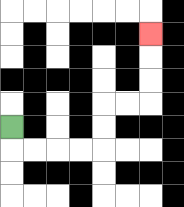{'start': '[0, 5]', 'end': '[6, 1]', 'path_directions': 'D,R,R,R,R,U,U,R,R,U,U,U', 'path_coordinates': '[[0, 5], [0, 6], [1, 6], [2, 6], [3, 6], [4, 6], [4, 5], [4, 4], [5, 4], [6, 4], [6, 3], [6, 2], [6, 1]]'}